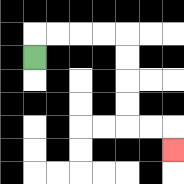{'start': '[1, 2]', 'end': '[7, 6]', 'path_directions': 'U,R,R,R,R,D,D,D,D,R,R,D', 'path_coordinates': '[[1, 2], [1, 1], [2, 1], [3, 1], [4, 1], [5, 1], [5, 2], [5, 3], [5, 4], [5, 5], [6, 5], [7, 5], [7, 6]]'}